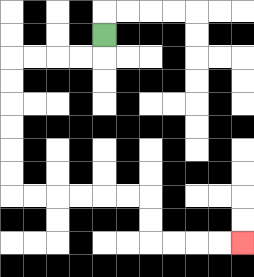{'start': '[4, 1]', 'end': '[10, 10]', 'path_directions': 'D,L,L,L,L,D,D,D,D,D,D,R,R,R,R,R,R,D,D,R,R,R,R', 'path_coordinates': '[[4, 1], [4, 2], [3, 2], [2, 2], [1, 2], [0, 2], [0, 3], [0, 4], [0, 5], [0, 6], [0, 7], [0, 8], [1, 8], [2, 8], [3, 8], [4, 8], [5, 8], [6, 8], [6, 9], [6, 10], [7, 10], [8, 10], [9, 10], [10, 10]]'}